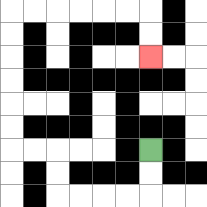{'start': '[6, 6]', 'end': '[6, 2]', 'path_directions': 'D,D,L,L,L,L,U,U,L,L,U,U,U,U,U,U,R,R,R,R,R,R,D,D', 'path_coordinates': '[[6, 6], [6, 7], [6, 8], [5, 8], [4, 8], [3, 8], [2, 8], [2, 7], [2, 6], [1, 6], [0, 6], [0, 5], [0, 4], [0, 3], [0, 2], [0, 1], [0, 0], [1, 0], [2, 0], [3, 0], [4, 0], [5, 0], [6, 0], [6, 1], [6, 2]]'}